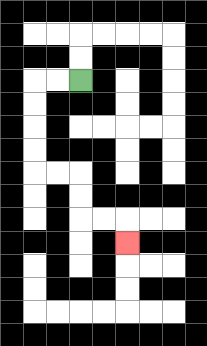{'start': '[3, 3]', 'end': '[5, 10]', 'path_directions': 'L,L,D,D,D,D,R,R,D,D,R,R,D', 'path_coordinates': '[[3, 3], [2, 3], [1, 3], [1, 4], [1, 5], [1, 6], [1, 7], [2, 7], [3, 7], [3, 8], [3, 9], [4, 9], [5, 9], [5, 10]]'}